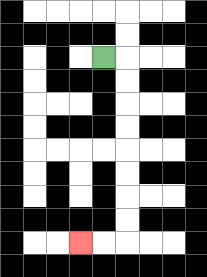{'start': '[4, 2]', 'end': '[3, 10]', 'path_directions': 'R,D,D,D,D,D,D,D,D,L,L', 'path_coordinates': '[[4, 2], [5, 2], [5, 3], [5, 4], [5, 5], [5, 6], [5, 7], [5, 8], [5, 9], [5, 10], [4, 10], [3, 10]]'}